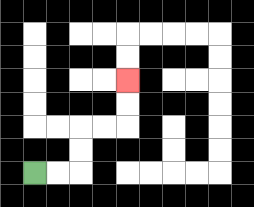{'start': '[1, 7]', 'end': '[5, 3]', 'path_directions': 'R,R,U,U,R,R,U,U', 'path_coordinates': '[[1, 7], [2, 7], [3, 7], [3, 6], [3, 5], [4, 5], [5, 5], [5, 4], [5, 3]]'}